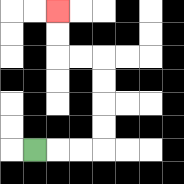{'start': '[1, 6]', 'end': '[2, 0]', 'path_directions': 'R,R,R,U,U,U,U,L,L,U,U', 'path_coordinates': '[[1, 6], [2, 6], [3, 6], [4, 6], [4, 5], [4, 4], [4, 3], [4, 2], [3, 2], [2, 2], [2, 1], [2, 0]]'}